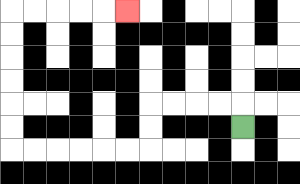{'start': '[10, 5]', 'end': '[5, 0]', 'path_directions': 'U,L,L,L,L,D,D,L,L,L,L,L,L,U,U,U,U,U,U,R,R,R,R,R', 'path_coordinates': '[[10, 5], [10, 4], [9, 4], [8, 4], [7, 4], [6, 4], [6, 5], [6, 6], [5, 6], [4, 6], [3, 6], [2, 6], [1, 6], [0, 6], [0, 5], [0, 4], [0, 3], [0, 2], [0, 1], [0, 0], [1, 0], [2, 0], [3, 0], [4, 0], [5, 0]]'}